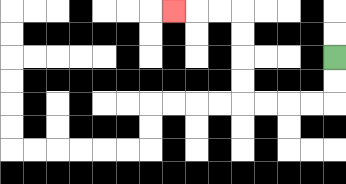{'start': '[14, 2]', 'end': '[7, 0]', 'path_directions': 'D,D,L,L,L,L,U,U,U,U,L,L,L', 'path_coordinates': '[[14, 2], [14, 3], [14, 4], [13, 4], [12, 4], [11, 4], [10, 4], [10, 3], [10, 2], [10, 1], [10, 0], [9, 0], [8, 0], [7, 0]]'}